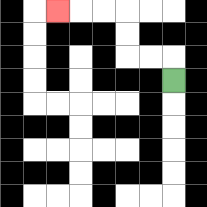{'start': '[7, 3]', 'end': '[2, 0]', 'path_directions': 'U,L,L,U,U,L,L,L', 'path_coordinates': '[[7, 3], [7, 2], [6, 2], [5, 2], [5, 1], [5, 0], [4, 0], [3, 0], [2, 0]]'}